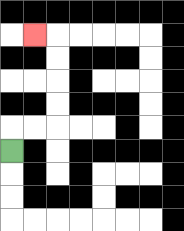{'start': '[0, 6]', 'end': '[1, 1]', 'path_directions': 'U,R,R,U,U,U,U,L', 'path_coordinates': '[[0, 6], [0, 5], [1, 5], [2, 5], [2, 4], [2, 3], [2, 2], [2, 1], [1, 1]]'}